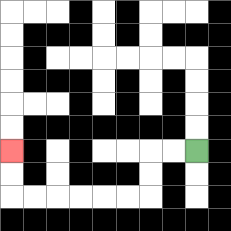{'start': '[8, 6]', 'end': '[0, 6]', 'path_directions': 'L,L,D,D,L,L,L,L,L,L,U,U', 'path_coordinates': '[[8, 6], [7, 6], [6, 6], [6, 7], [6, 8], [5, 8], [4, 8], [3, 8], [2, 8], [1, 8], [0, 8], [0, 7], [0, 6]]'}